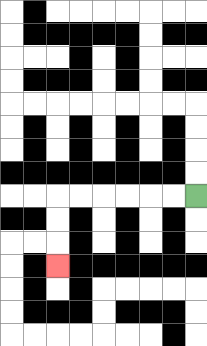{'start': '[8, 8]', 'end': '[2, 11]', 'path_directions': 'L,L,L,L,L,L,D,D,D', 'path_coordinates': '[[8, 8], [7, 8], [6, 8], [5, 8], [4, 8], [3, 8], [2, 8], [2, 9], [2, 10], [2, 11]]'}